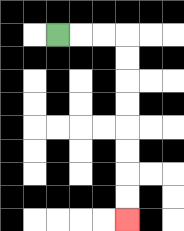{'start': '[2, 1]', 'end': '[5, 9]', 'path_directions': 'R,R,R,D,D,D,D,D,D,D,D', 'path_coordinates': '[[2, 1], [3, 1], [4, 1], [5, 1], [5, 2], [5, 3], [5, 4], [5, 5], [5, 6], [5, 7], [5, 8], [5, 9]]'}